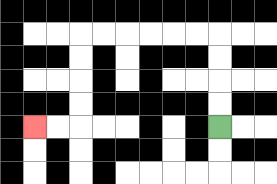{'start': '[9, 5]', 'end': '[1, 5]', 'path_directions': 'U,U,U,U,L,L,L,L,L,L,D,D,D,D,L,L', 'path_coordinates': '[[9, 5], [9, 4], [9, 3], [9, 2], [9, 1], [8, 1], [7, 1], [6, 1], [5, 1], [4, 1], [3, 1], [3, 2], [3, 3], [3, 4], [3, 5], [2, 5], [1, 5]]'}